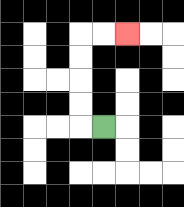{'start': '[4, 5]', 'end': '[5, 1]', 'path_directions': 'L,U,U,U,U,R,R', 'path_coordinates': '[[4, 5], [3, 5], [3, 4], [3, 3], [3, 2], [3, 1], [4, 1], [5, 1]]'}